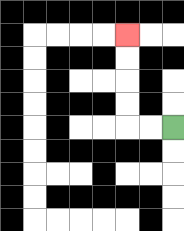{'start': '[7, 5]', 'end': '[5, 1]', 'path_directions': 'L,L,U,U,U,U', 'path_coordinates': '[[7, 5], [6, 5], [5, 5], [5, 4], [5, 3], [5, 2], [5, 1]]'}